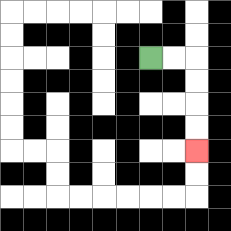{'start': '[6, 2]', 'end': '[8, 6]', 'path_directions': 'R,R,D,D,D,D', 'path_coordinates': '[[6, 2], [7, 2], [8, 2], [8, 3], [8, 4], [8, 5], [8, 6]]'}